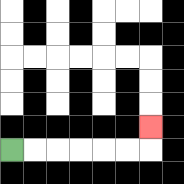{'start': '[0, 6]', 'end': '[6, 5]', 'path_directions': 'R,R,R,R,R,R,U', 'path_coordinates': '[[0, 6], [1, 6], [2, 6], [3, 6], [4, 6], [5, 6], [6, 6], [6, 5]]'}